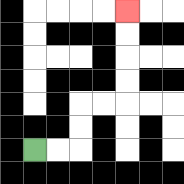{'start': '[1, 6]', 'end': '[5, 0]', 'path_directions': 'R,R,U,U,R,R,U,U,U,U', 'path_coordinates': '[[1, 6], [2, 6], [3, 6], [3, 5], [3, 4], [4, 4], [5, 4], [5, 3], [5, 2], [5, 1], [5, 0]]'}